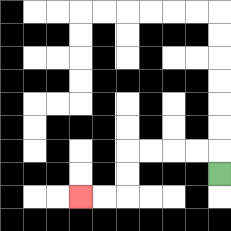{'start': '[9, 7]', 'end': '[3, 8]', 'path_directions': 'U,L,L,L,L,D,D,L,L', 'path_coordinates': '[[9, 7], [9, 6], [8, 6], [7, 6], [6, 6], [5, 6], [5, 7], [5, 8], [4, 8], [3, 8]]'}